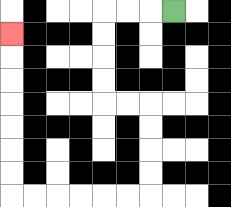{'start': '[7, 0]', 'end': '[0, 1]', 'path_directions': 'L,L,L,D,D,D,D,R,R,D,D,D,D,L,L,L,L,L,L,U,U,U,U,U,U,U', 'path_coordinates': '[[7, 0], [6, 0], [5, 0], [4, 0], [4, 1], [4, 2], [4, 3], [4, 4], [5, 4], [6, 4], [6, 5], [6, 6], [6, 7], [6, 8], [5, 8], [4, 8], [3, 8], [2, 8], [1, 8], [0, 8], [0, 7], [0, 6], [0, 5], [0, 4], [0, 3], [0, 2], [0, 1]]'}